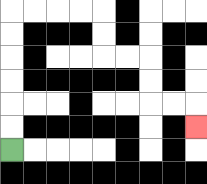{'start': '[0, 6]', 'end': '[8, 5]', 'path_directions': 'U,U,U,U,U,U,R,R,R,R,D,D,R,R,D,D,R,R,D', 'path_coordinates': '[[0, 6], [0, 5], [0, 4], [0, 3], [0, 2], [0, 1], [0, 0], [1, 0], [2, 0], [3, 0], [4, 0], [4, 1], [4, 2], [5, 2], [6, 2], [6, 3], [6, 4], [7, 4], [8, 4], [8, 5]]'}